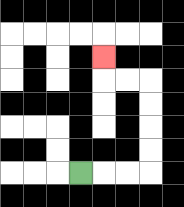{'start': '[3, 7]', 'end': '[4, 2]', 'path_directions': 'R,R,R,U,U,U,U,L,L,U', 'path_coordinates': '[[3, 7], [4, 7], [5, 7], [6, 7], [6, 6], [6, 5], [6, 4], [6, 3], [5, 3], [4, 3], [4, 2]]'}